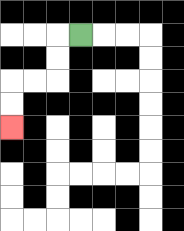{'start': '[3, 1]', 'end': '[0, 5]', 'path_directions': 'L,D,D,L,L,D,D', 'path_coordinates': '[[3, 1], [2, 1], [2, 2], [2, 3], [1, 3], [0, 3], [0, 4], [0, 5]]'}